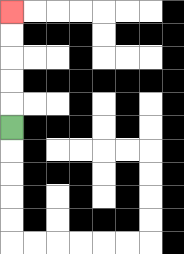{'start': '[0, 5]', 'end': '[0, 0]', 'path_directions': 'U,U,U,U,U', 'path_coordinates': '[[0, 5], [0, 4], [0, 3], [0, 2], [0, 1], [0, 0]]'}